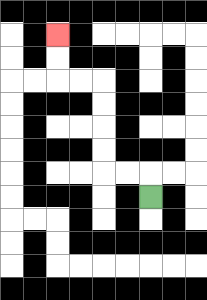{'start': '[6, 8]', 'end': '[2, 1]', 'path_directions': 'U,L,L,U,U,U,U,L,L,U,U', 'path_coordinates': '[[6, 8], [6, 7], [5, 7], [4, 7], [4, 6], [4, 5], [4, 4], [4, 3], [3, 3], [2, 3], [2, 2], [2, 1]]'}